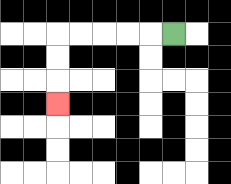{'start': '[7, 1]', 'end': '[2, 4]', 'path_directions': 'L,L,L,L,L,D,D,D', 'path_coordinates': '[[7, 1], [6, 1], [5, 1], [4, 1], [3, 1], [2, 1], [2, 2], [2, 3], [2, 4]]'}